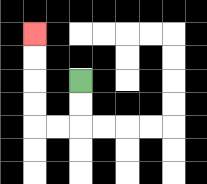{'start': '[3, 3]', 'end': '[1, 1]', 'path_directions': 'D,D,L,L,U,U,U,U', 'path_coordinates': '[[3, 3], [3, 4], [3, 5], [2, 5], [1, 5], [1, 4], [1, 3], [1, 2], [1, 1]]'}